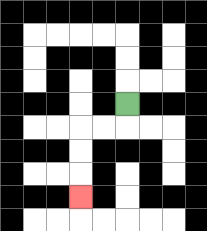{'start': '[5, 4]', 'end': '[3, 8]', 'path_directions': 'D,L,L,D,D,D', 'path_coordinates': '[[5, 4], [5, 5], [4, 5], [3, 5], [3, 6], [3, 7], [3, 8]]'}